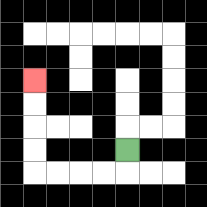{'start': '[5, 6]', 'end': '[1, 3]', 'path_directions': 'D,L,L,L,L,U,U,U,U', 'path_coordinates': '[[5, 6], [5, 7], [4, 7], [3, 7], [2, 7], [1, 7], [1, 6], [1, 5], [1, 4], [1, 3]]'}